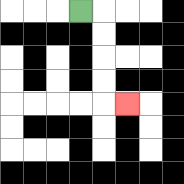{'start': '[3, 0]', 'end': '[5, 4]', 'path_directions': 'R,D,D,D,D,R', 'path_coordinates': '[[3, 0], [4, 0], [4, 1], [4, 2], [4, 3], [4, 4], [5, 4]]'}